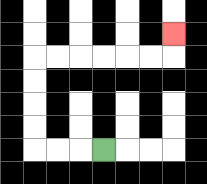{'start': '[4, 6]', 'end': '[7, 1]', 'path_directions': 'L,L,L,U,U,U,U,R,R,R,R,R,R,U', 'path_coordinates': '[[4, 6], [3, 6], [2, 6], [1, 6], [1, 5], [1, 4], [1, 3], [1, 2], [2, 2], [3, 2], [4, 2], [5, 2], [6, 2], [7, 2], [7, 1]]'}